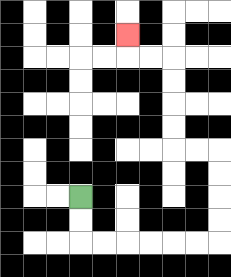{'start': '[3, 8]', 'end': '[5, 1]', 'path_directions': 'D,D,R,R,R,R,R,R,U,U,U,U,L,L,U,U,U,U,L,L,U', 'path_coordinates': '[[3, 8], [3, 9], [3, 10], [4, 10], [5, 10], [6, 10], [7, 10], [8, 10], [9, 10], [9, 9], [9, 8], [9, 7], [9, 6], [8, 6], [7, 6], [7, 5], [7, 4], [7, 3], [7, 2], [6, 2], [5, 2], [5, 1]]'}